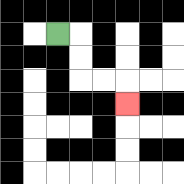{'start': '[2, 1]', 'end': '[5, 4]', 'path_directions': 'R,D,D,R,R,D', 'path_coordinates': '[[2, 1], [3, 1], [3, 2], [3, 3], [4, 3], [5, 3], [5, 4]]'}